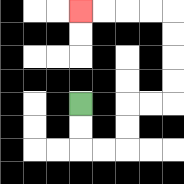{'start': '[3, 4]', 'end': '[3, 0]', 'path_directions': 'D,D,R,R,U,U,R,R,U,U,U,U,L,L,L,L', 'path_coordinates': '[[3, 4], [3, 5], [3, 6], [4, 6], [5, 6], [5, 5], [5, 4], [6, 4], [7, 4], [7, 3], [7, 2], [7, 1], [7, 0], [6, 0], [5, 0], [4, 0], [3, 0]]'}